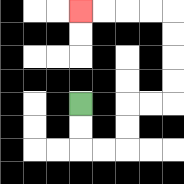{'start': '[3, 4]', 'end': '[3, 0]', 'path_directions': 'D,D,R,R,U,U,R,R,U,U,U,U,L,L,L,L', 'path_coordinates': '[[3, 4], [3, 5], [3, 6], [4, 6], [5, 6], [5, 5], [5, 4], [6, 4], [7, 4], [7, 3], [7, 2], [7, 1], [7, 0], [6, 0], [5, 0], [4, 0], [3, 0]]'}